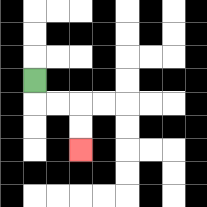{'start': '[1, 3]', 'end': '[3, 6]', 'path_directions': 'D,R,R,D,D', 'path_coordinates': '[[1, 3], [1, 4], [2, 4], [3, 4], [3, 5], [3, 6]]'}